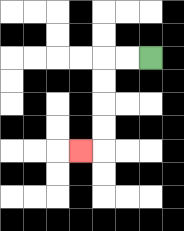{'start': '[6, 2]', 'end': '[3, 6]', 'path_directions': 'L,L,D,D,D,D,L', 'path_coordinates': '[[6, 2], [5, 2], [4, 2], [4, 3], [4, 4], [4, 5], [4, 6], [3, 6]]'}